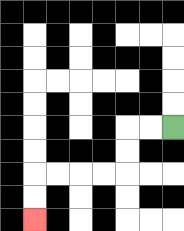{'start': '[7, 5]', 'end': '[1, 9]', 'path_directions': 'L,L,D,D,L,L,L,L,D,D', 'path_coordinates': '[[7, 5], [6, 5], [5, 5], [5, 6], [5, 7], [4, 7], [3, 7], [2, 7], [1, 7], [1, 8], [1, 9]]'}